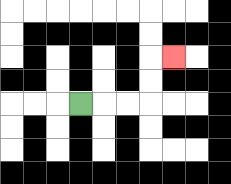{'start': '[3, 4]', 'end': '[7, 2]', 'path_directions': 'R,R,R,U,U,R', 'path_coordinates': '[[3, 4], [4, 4], [5, 4], [6, 4], [6, 3], [6, 2], [7, 2]]'}